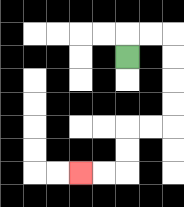{'start': '[5, 2]', 'end': '[3, 7]', 'path_directions': 'U,R,R,D,D,D,D,L,L,D,D,L,L', 'path_coordinates': '[[5, 2], [5, 1], [6, 1], [7, 1], [7, 2], [7, 3], [7, 4], [7, 5], [6, 5], [5, 5], [5, 6], [5, 7], [4, 7], [3, 7]]'}